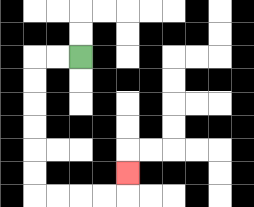{'start': '[3, 2]', 'end': '[5, 7]', 'path_directions': 'L,L,D,D,D,D,D,D,R,R,R,R,U', 'path_coordinates': '[[3, 2], [2, 2], [1, 2], [1, 3], [1, 4], [1, 5], [1, 6], [1, 7], [1, 8], [2, 8], [3, 8], [4, 8], [5, 8], [5, 7]]'}